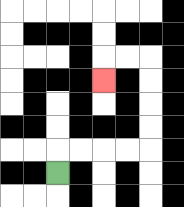{'start': '[2, 7]', 'end': '[4, 3]', 'path_directions': 'U,R,R,R,R,U,U,U,U,L,L,D', 'path_coordinates': '[[2, 7], [2, 6], [3, 6], [4, 6], [5, 6], [6, 6], [6, 5], [6, 4], [6, 3], [6, 2], [5, 2], [4, 2], [4, 3]]'}